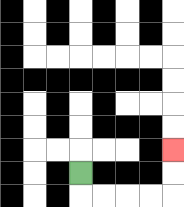{'start': '[3, 7]', 'end': '[7, 6]', 'path_directions': 'D,R,R,R,R,U,U', 'path_coordinates': '[[3, 7], [3, 8], [4, 8], [5, 8], [6, 8], [7, 8], [7, 7], [7, 6]]'}